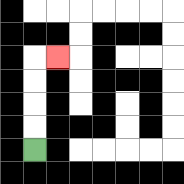{'start': '[1, 6]', 'end': '[2, 2]', 'path_directions': 'U,U,U,U,R', 'path_coordinates': '[[1, 6], [1, 5], [1, 4], [1, 3], [1, 2], [2, 2]]'}